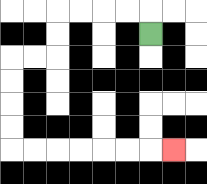{'start': '[6, 1]', 'end': '[7, 6]', 'path_directions': 'U,L,L,L,L,D,D,L,L,D,D,D,D,R,R,R,R,R,R,R', 'path_coordinates': '[[6, 1], [6, 0], [5, 0], [4, 0], [3, 0], [2, 0], [2, 1], [2, 2], [1, 2], [0, 2], [0, 3], [0, 4], [0, 5], [0, 6], [1, 6], [2, 6], [3, 6], [4, 6], [5, 6], [6, 6], [7, 6]]'}